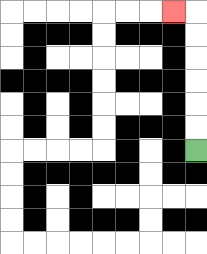{'start': '[8, 6]', 'end': '[7, 0]', 'path_directions': 'U,U,U,U,U,U,L', 'path_coordinates': '[[8, 6], [8, 5], [8, 4], [8, 3], [8, 2], [8, 1], [8, 0], [7, 0]]'}